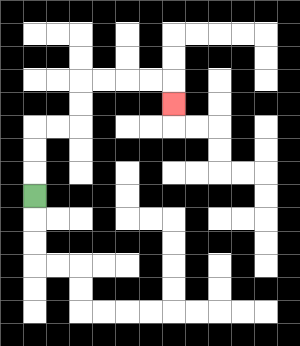{'start': '[1, 8]', 'end': '[7, 4]', 'path_directions': 'U,U,U,R,R,U,U,R,R,R,R,D', 'path_coordinates': '[[1, 8], [1, 7], [1, 6], [1, 5], [2, 5], [3, 5], [3, 4], [3, 3], [4, 3], [5, 3], [6, 3], [7, 3], [7, 4]]'}